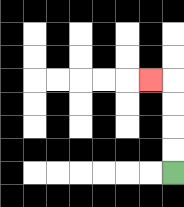{'start': '[7, 7]', 'end': '[6, 3]', 'path_directions': 'U,U,U,U,L', 'path_coordinates': '[[7, 7], [7, 6], [7, 5], [7, 4], [7, 3], [6, 3]]'}